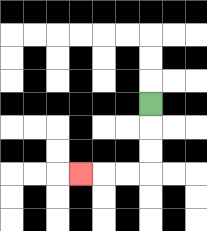{'start': '[6, 4]', 'end': '[3, 7]', 'path_directions': 'D,D,D,L,L,L', 'path_coordinates': '[[6, 4], [6, 5], [6, 6], [6, 7], [5, 7], [4, 7], [3, 7]]'}